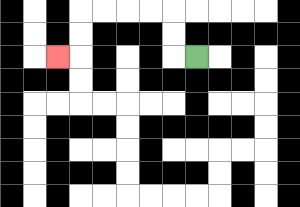{'start': '[8, 2]', 'end': '[2, 2]', 'path_directions': 'L,U,U,L,L,L,L,D,D,L', 'path_coordinates': '[[8, 2], [7, 2], [7, 1], [7, 0], [6, 0], [5, 0], [4, 0], [3, 0], [3, 1], [3, 2], [2, 2]]'}